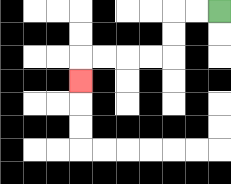{'start': '[9, 0]', 'end': '[3, 3]', 'path_directions': 'L,L,D,D,L,L,L,L,D', 'path_coordinates': '[[9, 0], [8, 0], [7, 0], [7, 1], [7, 2], [6, 2], [5, 2], [4, 2], [3, 2], [3, 3]]'}